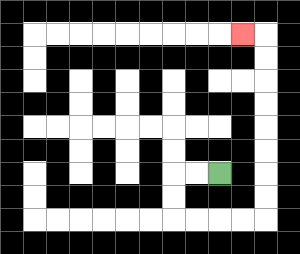{'start': '[9, 7]', 'end': '[10, 1]', 'path_directions': 'L,L,D,D,R,R,R,R,U,U,U,U,U,U,U,U,L', 'path_coordinates': '[[9, 7], [8, 7], [7, 7], [7, 8], [7, 9], [8, 9], [9, 9], [10, 9], [11, 9], [11, 8], [11, 7], [11, 6], [11, 5], [11, 4], [11, 3], [11, 2], [11, 1], [10, 1]]'}